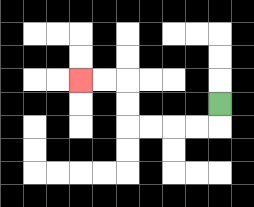{'start': '[9, 4]', 'end': '[3, 3]', 'path_directions': 'D,L,L,L,L,U,U,L,L', 'path_coordinates': '[[9, 4], [9, 5], [8, 5], [7, 5], [6, 5], [5, 5], [5, 4], [5, 3], [4, 3], [3, 3]]'}